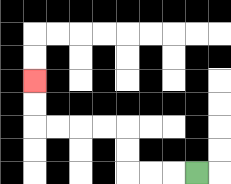{'start': '[8, 7]', 'end': '[1, 3]', 'path_directions': 'L,L,L,U,U,L,L,L,L,U,U', 'path_coordinates': '[[8, 7], [7, 7], [6, 7], [5, 7], [5, 6], [5, 5], [4, 5], [3, 5], [2, 5], [1, 5], [1, 4], [1, 3]]'}